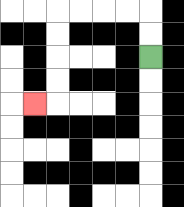{'start': '[6, 2]', 'end': '[1, 4]', 'path_directions': 'U,U,L,L,L,L,D,D,D,D,L', 'path_coordinates': '[[6, 2], [6, 1], [6, 0], [5, 0], [4, 0], [3, 0], [2, 0], [2, 1], [2, 2], [2, 3], [2, 4], [1, 4]]'}